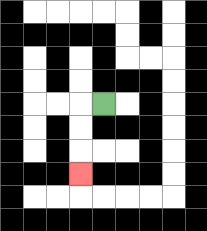{'start': '[4, 4]', 'end': '[3, 7]', 'path_directions': 'L,D,D,D', 'path_coordinates': '[[4, 4], [3, 4], [3, 5], [3, 6], [3, 7]]'}